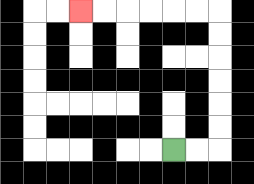{'start': '[7, 6]', 'end': '[3, 0]', 'path_directions': 'R,R,U,U,U,U,U,U,L,L,L,L,L,L', 'path_coordinates': '[[7, 6], [8, 6], [9, 6], [9, 5], [9, 4], [9, 3], [9, 2], [9, 1], [9, 0], [8, 0], [7, 0], [6, 0], [5, 0], [4, 0], [3, 0]]'}